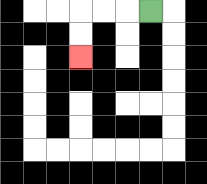{'start': '[6, 0]', 'end': '[3, 2]', 'path_directions': 'L,L,L,D,D', 'path_coordinates': '[[6, 0], [5, 0], [4, 0], [3, 0], [3, 1], [3, 2]]'}